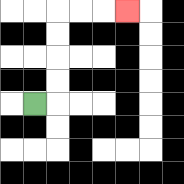{'start': '[1, 4]', 'end': '[5, 0]', 'path_directions': 'R,U,U,U,U,R,R,R', 'path_coordinates': '[[1, 4], [2, 4], [2, 3], [2, 2], [2, 1], [2, 0], [3, 0], [4, 0], [5, 0]]'}